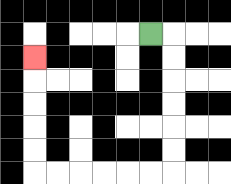{'start': '[6, 1]', 'end': '[1, 2]', 'path_directions': 'R,D,D,D,D,D,D,L,L,L,L,L,L,U,U,U,U,U', 'path_coordinates': '[[6, 1], [7, 1], [7, 2], [7, 3], [7, 4], [7, 5], [7, 6], [7, 7], [6, 7], [5, 7], [4, 7], [3, 7], [2, 7], [1, 7], [1, 6], [1, 5], [1, 4], [1, 3], [1, 2]]'}